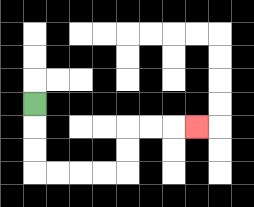{'start': '[1, 4]', 'end': '[8, 5]', 'path_directions': 'D,D,D,R,R,R,R,U,U,R,R,R', 'path_coordinates': '[[1, 4], [1, 5], [1, 6], [1, 7], [2, 7], [3, 7], [4, 7], [5, 7], [5, 6], [5, 5], [6, 5], [7, 5], [8, 5]]'}